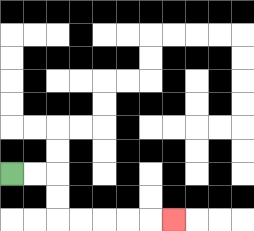{'start': '[0, 7]', 'end': '[7, 9]', 'path_directions': 'R,R,D,D,R,R,R,R,R', 'path_coordinates': '[[0, 7], [1, 7], [2, 7], [2, 8], [2, 9], [3, 9], [4, 9], [5, 9], [6, 9], [7, 9]]'}